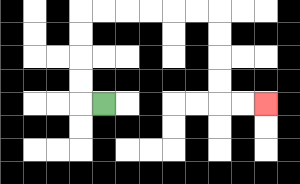{'start': '[4, 4]', 'end': '[11, 4]', 'path_directions': 'L,U,U,U,U,R,R,R,R,R,R,D,D,D,D,R,R', 'path_coordinates': '[[4, 4], [3, 4], [3, 3], [3, 2], [3, 1], [3, 0], [4, 0], [5, 0], [6, 0], [7, 0], [8, 0], [9, 0], [9, 1], [9, 2], [9, 3], [9, 4], [10, 4], [11, 4]]'}